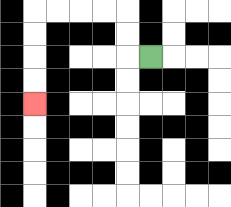{'start': '[6, 2]', 'end': '[1, 4]', 'path_directions': 'L,U,U,L,L,L,L,D,D,D,D', 'path_coordinates': '[[6, 2], [5, 2], [5, 1], [5, 0], [4, 0], [3, 0], [2, 0], [1, 0], [1, 1], [1, 2], [1, 3], [1, 4]]'}